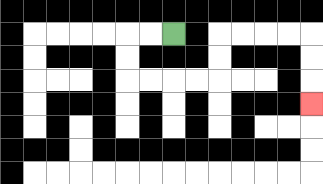{'start': '[7, 1]', 'end': '[13, 4]', 'path_directions': 'L,L,D,D,R,R,R,R,U,U,R,R,R,R,D,D,D', 'path_coordinates': '[[7, 1], [6, 1], [5, 1], [5, 2], [5, 3], [6, 3], [7, 3], [8, 3], [9, 3], [9, 2], [9, 1], [10, 1], [11, 1], [12, 1], [13, 1], [13, 2], [13, 3], [13, 4]]'}